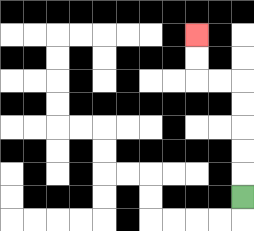{'start': '[10, 8]', 'end': '[8, 1]', 'path_directions': 'U,U,U,U,U,L,L,U,U', 'path_coordinates': '[[10, 8], [10, 7], [10, 6], [10, 5], [10, 4], [10, 3], [9, 3], [8, 3], [8, 2], [8, 1]]'}